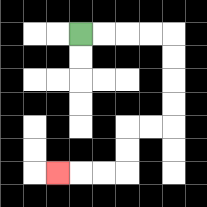{'start': '[3, 1]', 'end': '[2, 7]', 'path_directions': 'R,R,R,R,D,D,D,D,L,L,D,D,L,L,L', 'path_coordinates': '[[3, 1], [4, 1], [5, 1], [6, 1], [7, 1], [7, 2], [7, 3], [7, 4], [7, 5], [6, 5], [5, 5], [5, 6], [5, 7], [4, 7], [3, 7], [2, 7]]'}